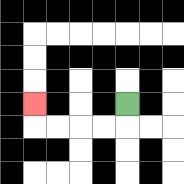{'start': '[5, 4]', 'end': '[1, 4]', 'path_directions': 'D,L,L,L,L,U', 'path_coordinates': '[[5, 4], [5, 5], [4, 5], [3, 5], [2, 5], [1, 5], [1, 4]]'}